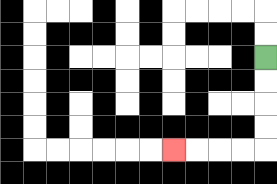{'start': '[11, 2]', 'end': '[7, 6]', 'path_directions': 'D,D,D,D,L,L,L,L', 'path_coordinates': '[[11, 2], [11, 3], [11, 4], [11, 5], [11, 6], [10, 6], [9, 6], [8, 6], [7, 6]]'}